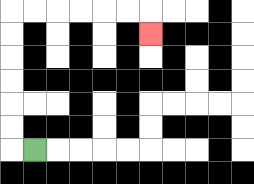{'start': '[1, 6]', 'end': '[6, 1]', 'path_directions': 'L,U,U,U,U,U,U,R,R,R,R,R,R,D', 'path_coordinates': '[[1, 6], [0, 6], [0, 5], [0, 4], [0, 3], [0, 2], [0, 1], [0, 0], [1, 0], [2, 0], [3, 0], [4, 0], [5, 0], [6, 0], [6, 1]]'}